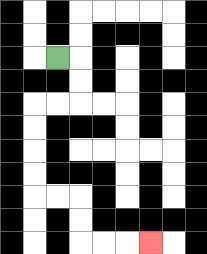{'start': '[2, 2]', 'end': '[6, 10]', 'path_directions': 'R,D,D,L,L,D,D,D,D,R,R,D,D,R,R,R', 'path_coordinates': '[[2, 2], [3, 2], [3, 3], [3, 4], [2, 4], [1, 4], [1, 5], [1, 6], [1, 7], [1, 8], [2, 8], [3, 8], [3, 9], [3, 10], [4, 10], [5, 10], [6, 10]]'}